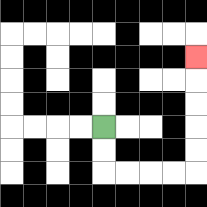{'start': '[4, 5]', 'end': '[8, 2]', 'path_directions': 'D,D,R,R,R,R,U,U,U,U,U', 'path_coordinates': '[[4, 5], [4, 6], [4, 7], [5, 7], [6, 7], [7, 7], [8, 7], [8, 6], [8, 5], [8, 4], [8, 3], [8, 2]]'}